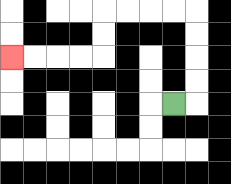{'start': '[7, 4]', 'end': '[0, 2]', 'path_directions': 'R,U,U,U,U,L,L,L,L,D,D,L,L,L,L', 'path_coordinates': '[[7, 4], [8, 4], [8, 3], [8, 2], [8, 1], [8, 0], [7, 0], [6, 0], [5, 0], [4, 0], [4, 1], [4, 2], [3, 2], [2, 2], [1, 2], [0, 2]]'}